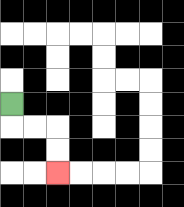{'start': '[0, 4]', 'end': '[2, 7]', 'path_directions': 'D,R,R,D,D', 'path_coordinates': '[[0, 4], [0, 5], [1, 5], [2, 5], [2, 6], [2, 7]]'}